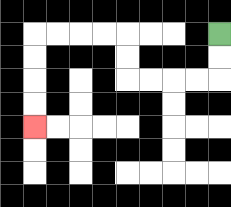{'start': '[9, 1]', 'end': '[1, 5]', 'path_directions': 'D,D,L,L,L,L,U,U,L,L,L,L,D,D,D,D', 'path_coordinates': '[[9, 1], [9, 2], [9, 3], [8, 3], [7, 3], [6, 3], [5, 3], [5, 2], [5, 1], [4, 1], [3, 1], [2, 1], [1, 1], [1, 2], [1, 3], [1, 4], [1, 5]]'}